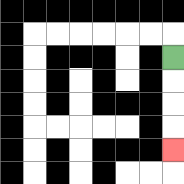{'start': '[7, 2]', 'end': '[7, 6]', 'path_directions': 'D,D,D,D', 'path_coordinates': '[[7, 2], [7, 3], [7, 4], [7, 5], [7, 6]]'}